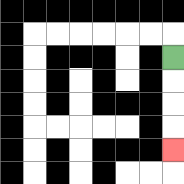{'start': '[7, 2]', 'end': '[7, 6]', 'path_directions': 'D,D,D,D', 'path_coordinates': '[[7, 2], [7, 3], [7, 4], [7, 5], [7, 6]]'}